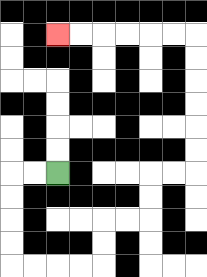{'start': '[2, 7]', 'end': '[2, 1]', 'path_directions': 'L,L,D,D,D,D,R,R,R,R,U,U,R,R,U,U,R,R,U,U,U,U,U,U,L,L,L,L,L,L', 'path_coordinates': '[[2, 7], [1, 7], [0, 7], [0, 8], [0, 9], [0, 10], [0, 11], [1, 11], [2, 11], [3, 11], [4, 11], [4, 10], [4, 9], [5, 9], [6, 9], [6, 8], [6, 7], [7, 7], [8, 7], [8, 6], [8, 5], [8, 4], [8, 3], [8, 2], [8, 1], [7, 1], [6, 1], [5, 1], [4, 1], [3, 1], [2, 1]]'}